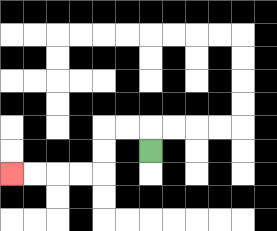{'start': '[6, 6]', 'end': '[0, 7]', 'path_directions': 'U,L,L,D,D,L,L,L,L', 'path_coordinates': '[[6, 6], [6, 5], [5, 5], [4, 5], [4, 6], [4, 7], [3, 7], [2, 7], [1, 7], [0, 7]]'}